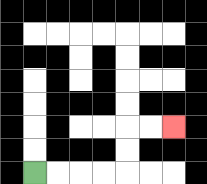{'start': '[1, 7]', 'end': '[7, 5]', 'path_directions': 'R,R,R,R,U,U,R,R', 'path_coordinates': '[[1, 7], [2, 7], [3, 7], [4, 7], [5, 7], [5, 6], [5, 5], [6, 5], [7, 5]]'}